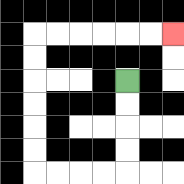{'start': '[5, 3]', 'end': '[7, 1]', 'path_directions': 'D,D,D,D,L,L,L,L,U,U,U,U,U,U,R,R,R,R,R,R', 'path_coordinates': '[[5, 3], [5, 4], [5, 5], [5, 6], [5, 7], [4, 7], [3, 7], [2, 7], [1, 7], [1, 6], [1, 5], [1, 4], [1, 3], [1, 2], [1, 1], [2, 1], [3, 1], [4, 1], [5, 1], [6, 1], [7, 1]]'}